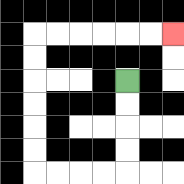{'start': '[5, 3]', 'end': '[7, 1]', 'path_directions': 'D,D,D,D,L,L,L,L,U,U,U,U,U,U,R,R,R,R,R,R', 'path_coordinates': '[[5, 3], [5, 4], [5, 5], [5, 6], [5, 7], [4, 7], [3, 7], [2, 7], [1, 7], [1, 6], [1, 5], [1, 4], [1, 3], [1, 2], [1, 1], [2, 1], [3, 1], [4, 1], [5, 1], [6, 1], [7, 1]]'}